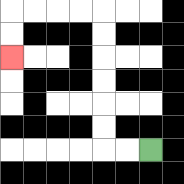{'start': '[6, 6]', 'end': '[0, 2]', 'path_directions': 'L,L,U,U,U,U,U,U,L,L,L,L,D,D', 'path_coordinates': '[[6, 6], [5, 6], [4, 6], [4, 5], [4, 4], [4, 3], [4, 2], [4, 1], [4, 0], [3, 0], [2, 0], [1, 0], [0, 0], [0, 1], [0, 2]]'}